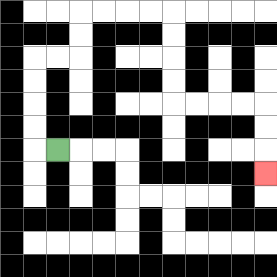{'start': '[2, 6]', 'end': '[11, 7]', 'path_directions': 'L,U,U,U,U,R,R,U,U,R,R,R,R,D,D,D,D,R,R,R,R,D,D,D', 'path_coordinates': '[[2, 6], [1, 6], [1, 5], [1, 4], [1, 3], [1, 2], [2, 2], [3, 2], [3, 1], [3, 0], [4, 0], [5, 0], [6, 0], [7, 0], [7, 1], [7, 2], [7, 3], [7, 4], [8, 4], [9, 4], [10, 4], [11, 4], [11, 5], [11, 6], [11, 7]]'}